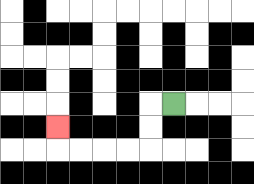{'start': '[7, 4]', 'end': '[2, 5]', 'path_directions': 'L,D,D,L,L,L,L,U', 'path_coordinates': '[[7, 4], [6, 4], [6, 5], [6, 6], [5, 6], [4, 6], [3, 6], [2, 6], [2, 5]]'}